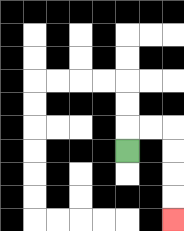{'start': '[5, 6]', 'end': '[7, 9]', 'path_directions': 'U,R,R,D,D,D,D', 'path_coordinates': '[[5, 6], [5, 5], [6, 5], [7, 5], [7, 6], [7, 7], [7, 8], [7, 9]]'}